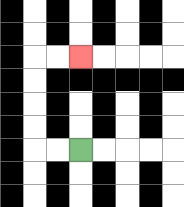{'start': '[3, 6]', 'end': '[3, 2]', 'path_directions': 'L,L,U,U,U,U,R,R', 'path_coordinates': '[[3, 6], [2, 6], [1, 6], [1, 5], [1, 4], [1, 3], [1, 2], [2, 2], [3, 2]]'}